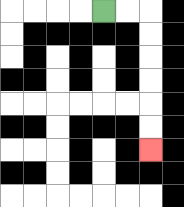{'start': '[4, 0]', 'end': '[6, 6]', 'path_directions': 'R,R,D,D,D,D,D,D', 'path_coordinates': '[[4, 0], [5, 0], [6, 0], [6, 1], [6, 2], [6, 3], [6, 4], [6, 5], [6, 6]]'}